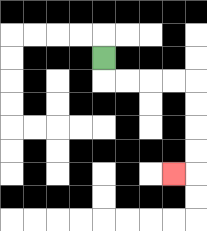{'start': '[4, 2]', 'end': '[7, 7]', 'path_directions': 'D,R,R,R,R,D,D,D,D,L', 'path_coordinates': '[[4, 2], [4, 3], [5, 3], [6, 3], [7, 3], [8, 3], [8, 4], [8, 5], [8, 6], [8, 7], [7, 7]]'}